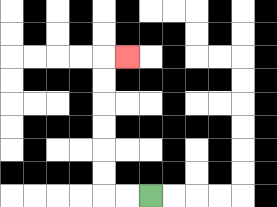{'start': '[6, 8]', 'end': '[5, 2]', 'path_directions': 'L,L,U,U,U,U,U,U,R', 'path_coordinates': '[[6, 8], [5, 8], [4, 8], [4, 7], [4, 6], [4, 5], [4, 4], [4, 3], [4, 2], [5, 2]]'}